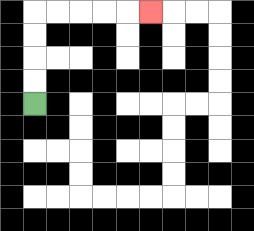{'start': '[1, 4]', 'end': '[6, 0]', 'path_directions': 'U,U,U,U,R,R,R,R,R', 'path_coordinates': '[[1, 4], [1, 3], [1, 2], [1, 1], [1, 0], [2, 0], [3, 0], [4, 0], [5, 0], [6, 0]]'}